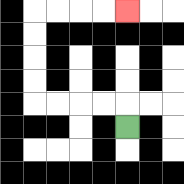{'start': '[5, 5]', 'end': '[5, 0]', 'path_directions': 'U,L,L,L,L,U,U,U,U,R,R,R,R', 'path_coordinates': '[[5, 5], [5, 4], [4, 4], [3, 4], [2, 4], [1, 4], [1, 3], [1, 2], [1, 1], [1, 0], [2, 0], [3, 0], [4, 0], [5, 0]]'}